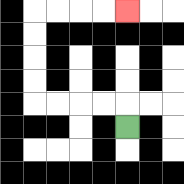{'start': '[5, 5]', 'end': '[5, 0]', 'path_directions': 'U,L,L,L,L,U,U,U,U,R,R,R,R', 'path_coordinates': '[[5, 5], [5, 4], [4, 4], [3, 4], [2, 4], [1, 4], [1, 3], [1, 2], [1, 1], [1, 0], [2, 0], [3, 0], [4, 0], [5, 0]]'}